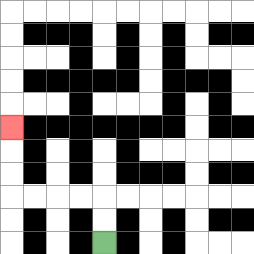{'start': '[4, 10]', 'end': '[0, 5]', 'path_directions': 'U,U,L,L,L,L,U,U,U', 'path_coordinates': '[[4, 10], [4, 9], [4, 8], [3, 8], [2, 8], [1, 8], [0, 8], [0, 7], [0, 6], [0, 5]]'}